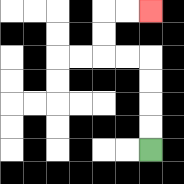{'start': '[6, 6]', 'end': '[6, 0]', 'path_directions': 'U,U,U,U,L,L,U,U,R,R', 'path_coordinates': '[[6, 6], [6, 5], [6, 4], [6, 3], [6, 2], [5, 2], [4, 2], [4, 1], [4, 0], [5, 0], [6, 0]]'}